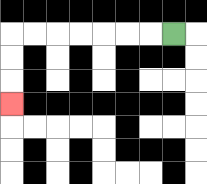{'start': '[7, 1]', 'end': '[0, 4]', 'path_directions': 'L,L,L,L,L,L,L,D,D,D', 'path_coordinates': '[[7, 1], [6, 1], [5, 1], [4, 1], [3, 1], [2, 1], [1, 1], [0, 1], [0, 2], [0, 3], [0, 4]]'}